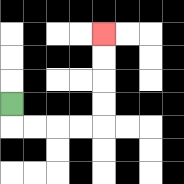{'start': '[0, 4]', 'end': '[4, 1]', 'path_directions': 'D,R,R,R,R,U,U,U,U', 'path_coordinates': '[[0, 4], [0, 5], [1, 5], [2, 5], [3, 5], [4, 5], [4, 4], [4, 3], [4, 2], [4, 1]]'}